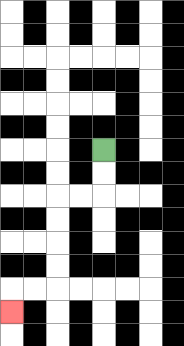{'start': '[4, 6]', 'end': '[0, 13]', 'path_directions': 'D,D,L,L,D,D,D,D,L,L,D', 'path_coordinates': '[[4, 6], [4, 7], [4, 8], [3, 8], [2, 8], [2, 9], [2, 10], [2, 11], [2, 12], [1, 12], [0, 12], [0, 13]]'}